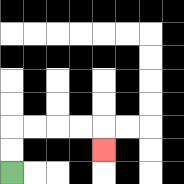{'start': '[0, 7]', 'end': '[4, 6]', 'path_directions': 'U,U,R,R,R,R,D', 'path_coordinates': '[[0, 7], [0, 6], [0, 5], [1, 5], [2, 5], [3, 5], [4, 5], [4, 6]]'}